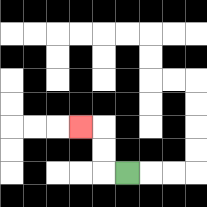{'start': '[5, 7]', 'end': '[3, 5]', 'path_directions': 'L,U,U,L', 'path_coordinates': '[[5, 7], [4, 7], [4, 6], [4, 5], [3, 5]]'}